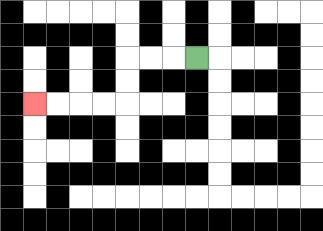{'start': '[8, 2]', 'end': '[1, 4]', 'path_directions': 'L,L,L,D,D,L,L,L,L', 'path_coordinates': '[[8, 2], [7, 2], [6, 2], [5, 2], [5, 3], [5, 4], [4, 4], [3, 4], [2, 4], [1, 4]]'}